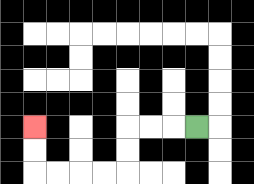{'start': '[8, 5]', 'end': '[1, 5]', 'path_directions': 'L,L,L,D,D,L,L,L,L,U,U', 'path_coordinates': '[[8, 5], [7, 5], [6, 5], [5, 5], [5, 6], [5, 7], [4, 7], [3, 7], [2, 7], [1, 7], [1, 6], [1, 5]]'}